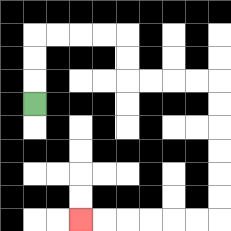{'start': '[1, 4]', 'end': '[3, 9]', 'path_directions': 'U,U,U,R,R,R,R,D,D,R,R,R,R,D,D,D,D,D,D,L,L,L,L,L,L', 'path_coordinates': '[[1, 4], [1, 3], [1, 2], [1, 1], [2, 1], [3, 1], [4, 1], [5, 1], [5, 2], [5, 3], [6, 3], [7, 3], [8, 3], [9, 3], [9, 4], [9, 5], [9, 6], [9, 7], [9, 8], [9, 9], [8, 9], [7, 9], [6, 9], [5, 9], [4, 9], [3, 9]]'}